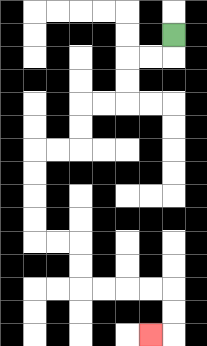{'start': '[7, 1]', 'end': '[6, 14]', 'path_directions': 'D,L,L,D,D,L,L,D,D,L,L,D,D,D,D,R,R,D,D,R,R,R,R,D,D,L', 'path_coordinates': '[[7, 1], [7, 2], [6, 2], [5, 2], [5, 3], [5, 4], [4, 4], [3, 4], [3, 5], [3, 6], [2, 6], [1, 6], [1, 7], [1, 8], [1, 9], [1, 10], [2, 10], [3, 10], [3, 11], [3, 12], [4, 12], [5, 12], [6, 12], [7, 12], [7, 13], [7, 14], [6, 14]]'}